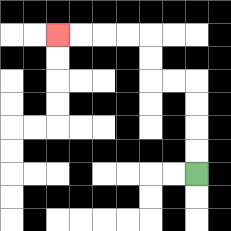{'start': '[8, 7]', 'end': '[2, 1]', 'path_directions': 'U,U,U,U,L,L,U,U,L,L,L,L', 'path_coordinates': '[[8, 7], [8, 6], [8, 5], [8, 4], [8, 3], [7, 3], [6, 3], [6, 2], [6, 1], [5, 1], [4, 1], [3, 1], [2, 1]]'}